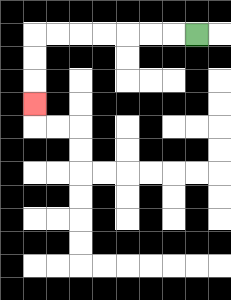{'start': '[8, 1]', 'end': '[1, 4]', 'path_directions': 'L,L,L,L,L,L,L,D,D,D', 'path_coordinates': '[[8, 1], [7, 1], [6, 1], [5, 1], [4, 1], [3, 1], [2, 1], [1, 1], [1, 2], [1, 3], [1, 4]]'}